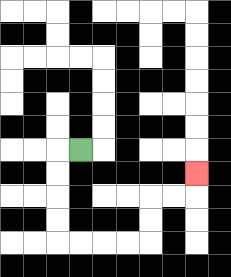{'start': '[3, 6]', 'end': '[8, 7]', 'path_directions': 'L,D,D,D,D,R,R,R,R,U,U,R,R,U', 'path_coordinates': '[[3, 6], [2, 6], [2, 7], [2, 8], [2, 9], [2, 10], [3, 10], [4, 10], [5, 10], [6, 10], [6, 9], [6, 8], [7, 8], [8, 8], [8, 7]]'}